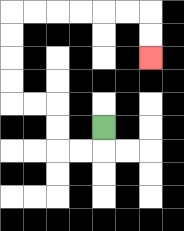{'start': '[4, 5]', 'end': '[6, 2]', 'path_directions': 'D,L,L,U,U,L,L,U,U,U,U,R,R,R,R,R,R,D,D', 'path_coordinates': '[[4, 5], [4, 6], [3, 6], [2, 6], [2, 5], [2, 4], [1, 4], [0, 4], [0, 3], [0, 2], [0, 1], [0, 0], [1, 0], [2, 0], [3, 0], [4, 0], [5, 0], [6, 0], [6, 1], [6, 2]]'}